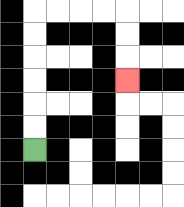{'start': '[1, 6]', 'end': '[5, 3]', 'path_directions': 'U,U,U,U,U,U,R,R,R,R,D,D,D', 'path_coordinates': '[[1, 6], [1, 5], [1, 4], [1, 3], [1, 2], [1, 1], [1, 0], [2, 0], [3, 0], [4, 0], [5, 0], [5, 1], [5, 2], [5, 3]]'}